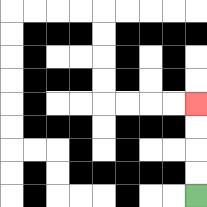{'start': '[8, 8]', 'end': '[8, 4]', 'path_directions': 'U,U,U,U', 'path_coordinates': '[[8, 8], [8, 7], [8, 6], [8, 5], [8, 4]]'}